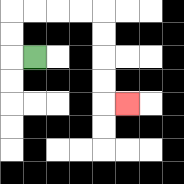{'start': '[1, 2]', 'end': '[5, 4]', 'path_directions': 'L,U,U,R,R,R,R,D,D,D,D,R', 'path_coordinates': '[[1, 2], [0, 2], [0, 1], [0, 0], [1, 0], [2, 0], [3, 0], [4, 0], [4, 1], [4, 2], [4, 3], [4, 4], [5, 4]]'}